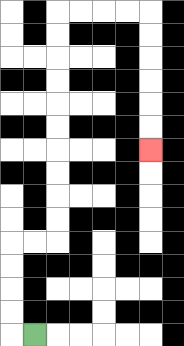{'start': '[1, 14]', 'end': '[6, 6]', 'path_directions': 'L,U,U,U,U,R,R,U,U,U,U,U,U,U,U,U,U,R,R,R,R,D,D,D,D,D,D', 'path_coordinates': '[[1, 14], [0, 14], [0, 13], [0, 12], [0, 11], [0, 10], [1, 10], [2, 10], [2, 9], [2, 8], [2, 7], [2, 6], [2, 5], [2, 4], [2, 3], [2, 2], [2, 1], [2, 0], [3, 0], [4, 0], [5, 0], [6, 0], [6, 1], [6, 2], [6, 3], [6, 4], [6, 5], [6, 6]]'}